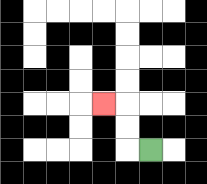{'start': '[6, 6]', 'end': '[4, 4]', 'path_directions': 'L,U,U,L', 'path_coordinates': '[[6, 6], [5, 6], [5, 5], [5, 4], [4, 4]]'}